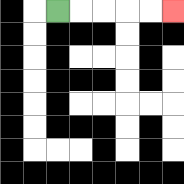{'start': '[2, 0]', 'end': '[7, 0]', 'path_directions': 'R,R,R,R,R', 'path_coordinates': '[[2, 0], [3, 0], [4, 0], [5, 0], [6, 0], [7, 0]]'}